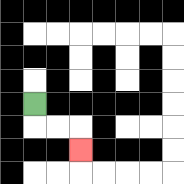{'start': '[1, 4]', 'end': '[3, 6]', 'path_directions': 'D,R,R,D', 'path_coordinates': '[[1, 4], [1, 5], [2, 5], [3, 5], [3, 6]]'}